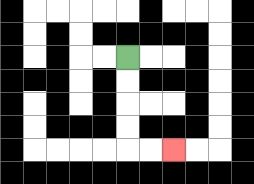{'start': '[5, 2]', 'end': '[7, 6]', 'path_directions': 'D,D,D,D,R,R', 'path_coordinates': '[[5, 2], [5, 3], [5, 4], [5, 5], [5, 6], [6, 6], [7, 6]]'}